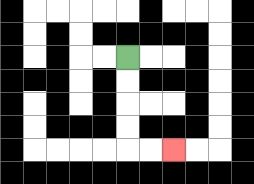{'start': '[5, 2]', 'end': '[7, 6]', 'path_directions': 'D,D,D,D,R,R', 'path_coordinates': '[[5, 2], [5, 3], [5, 4], [5, 5], [5, 6], [6, 6], [7, 6]]'}